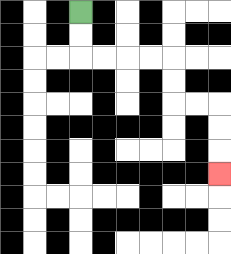{'start': '[3, 0]', 'end': '[9, 7]', 'path_directions': 'D,D,R,R,R,R,D,D,R,R,D,D,D', 'path_coordinates': '[[3, 0], [3, 1], [3, 2], [4, 2], [5, 2], [6, 2], [7, 2], [7, 3], [7, 4], [8, 4], [9, 4], [9, 5], [9, 6], [9, 7]]'}